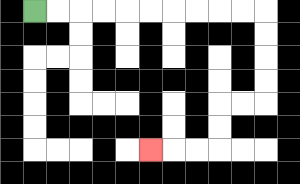{'start': '[1, 0]', 'end': '[6, 6]', 'path_directions': 'R,R,R,R,R,R,R,R,R,R,D,D,D,D,L,L,D,D,L,L,L', 'path_coordinates': '[[1, 0], [2, 0], [3, 0], [4, 0], [5, 0], [6, 0], [7, 0], [8, 0], [9, 0], [10, 0], [11, 0], [11, 1], [11, 2], [11, 3], [11, 4], [10, 4], [9, 4], [9, 5], [9, 6], [8, 6], [7, 6], [6, 6]]'}